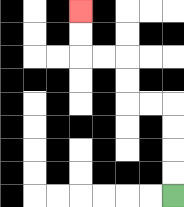{'start': '[7, 8]', 'end': '[3, 0]', 'path_directions': 'U,U,U,U,L,L,U,U,L,L,U,U', 'path_coordinates': '[[7, 8], [7, 7], [7, 6], [7, 5], [7, 4], [6, 4], [5, 4], [5, 3], [5, 2], [4, 2], [3, 2], [3, 1], [3, 0]]'}